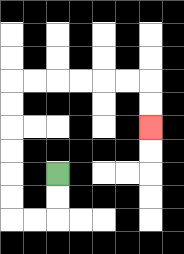{'start': '[2, 7]', 'end': '[6, 5]', 'path_directions': 'D,D,L,L,U,U,U,U,U,U,R,R,R,R,R,R,D,D', 'path_coordinates': '[[2, 7], [2, 8], [2, 9], [1, 9], [0, 9], [0, 8], [0, 7], [0, 6], [0, 5], [0, 4], [0, 3], [1, 3], [2, 3], [3, 3], [4, 3], [5, 3], [6, 3], [6, 4], [6, 5]]'}